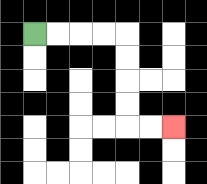{'start': '[1, 1]', 'end': '[7, 5]', 'path_directions': 'R,R,R,R,D,D,D,D,R,R', 'path_coordinates': '[[1, 1], [2, 1], [3, 1], [4, 1], [5, 1], [5, 2], [5, 3], [5, 4], [5, 5], [6, 5], [7, 5]]'}